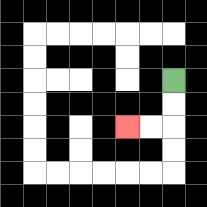{'start': '[7, 3]', 'end': '[5, 5]', 'path_directions': 'D,D,L,L', 'path_coordinates': '[[7, 3], [7, 4], [7, 5], [6, 5], [5, 5]]'}